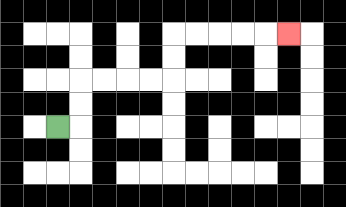{'start': '[2, 5]', 'end': '[12, 1]', 'path_directions': 'R,U,U,R,R,R,R,U,U,R,R,R,R,R', 'path_coordinates': '[[2, 5], [3, 5], [3, 4], [3, 3], [4, 3], [5, 3], [6, 3], [7, 3], [7, 2], [7, 1], [8, 1], [9, 1], [10, 1], [11, 1], [12, 1]]'}